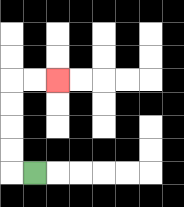{'start': '[1, 7]', 'end': '[2, 3]', 'path_directions': 'L,U,U,U,U,R,R', 'path_coordinates': '[[1, 7], [0, 7], [0, 6], [0, 5], [0, 4], [0, 3], [1, 3], [2, 3]]'}